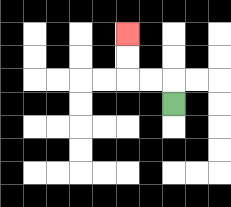{'start': '[7, 4]', 'end': '[5, 1]', 'path_directions': 'U,L,L,U,U', 'path_coordinates': '[[7, 4], [7, 3], [6, 3], [5, 3], [5, 2], [5, 1]]'}